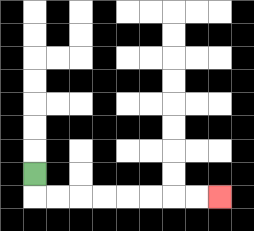{'start': '[1, 7]', 'end': '[9, 8]', 'path_directions': 'D,R,R,R,R,R,R,R,R', 'path_coordinates': '[[1, 7], [1, 8], [2, 8], [3, 8], [4, 8], [5, 8], [6, 8], [7, 8], [8, 8], [9, 8]]'}